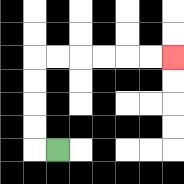{'start': '[2, 6]', 'end': '[7, 2]', 'path_directions': 'L,U,U,U,U,R,R,R,R,R,R', 'path_coordinates': '[[2, 6], [1, 6], [1, 5], [1, 4], [1, 3], [1, 2], [2, 2], [3, 2], [4, 2], [5, 2], [6, 2], [7, 2]]'}